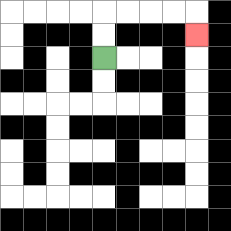{'start': '[4, 2]', 'end': '[8, 1]', 'path_directions': 'U,U,R,R,R,R,D', 'path_coordinates': '[[4, 2], [4, 1], [4, 0], [5, 0], [6, 0], [7, 0], [8, 0], [8, 1]]'}